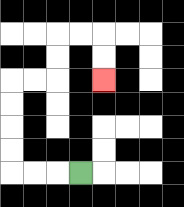{'start': '[3, 7]', 'end': '[4, 3]', 'path_directions': 'L,L,L,U,U,U,U,R,R,U,U,R,R,D,D', 'path_coordinates': '[[3, 7], [2, 7], [1, 7], [0, 7], [0, 6], [0, 5], [0, 4], [0, 3], [1, 3], [2, 3], [2, 2], [2, 1], [3, 1], [4, 1], [4, 2], [4, 3]]'}